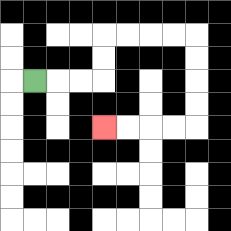{'start': '[1, 3]', 'end': '[4, 5]', 'path_directions': 'R,R,R,U,U,R,R,R,R,D,D,D,D,L,L,L,L', 'path_coordinates': '[[1, 3], [2, 3], [3, 3], [4, 3], [4, 2], [4, 1], [5, 1], [6, 1], [7, 1], [8, 1], [8, 2], [8, 3], [8, 4], [8, 5], [7, 5], [6, 5], [5, 5], [4, 5]]'}